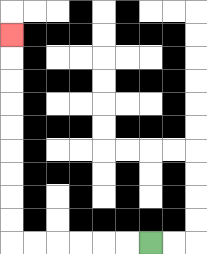{'start': '[6, 10]', 'end': '[0, 1]', 'path_directions': 'L,L,L,L,L,L,U,U,U,U,U,U,U,U,U', 'path_coordinates': '[[6, 10], [5, 10], [4, 10], [3, 10], [2, 10], [1, 10], [0, 10], [0, 9], [0, 8], [0, 7], [0, 6], [0, 5], [0, 4], [0, 3], [0, 2], [0, 1]]'}